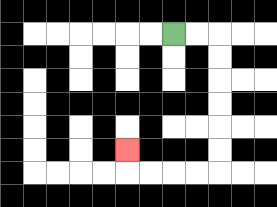{'start': '[7, 1]', 'end': '[5, 6]', 'path_directions': 'R,R,D,D,D,D,D,D,L,L,L,L,U', 'path_coordinates': '[[7, 1], [8, 1], [9, 1], [9, 2], [9, 3], [9, 4], [9, 5], [9, 6], [9, 7], [8, 7], [7, 7], [6, 7], [5, 7], [5, 6]]'}